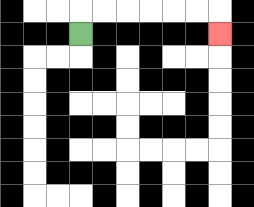{'start': '[3, 1]', 'end': '[9, 1]', 'path_directions': 'U,R,R,R,R,R,R,D', 'path_coordinates': '[[3, 1], [3, 0], [4, 0], [5, 0], [6, 0], [7, 0], [8, 0], [9, 0], [9, 1]]'}